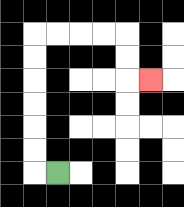{'start': '[2, 7]', 'end': '[6, 3]', 'path_directions': 'L,U,U,U,U,U,U,R,R,R,R,D,D,R', 'path_coordinates': '[[2, 7], [1, 7], [1, 6], [1, 5], [1, 4], [1, 3], [1, 2], [1, 1], [2, 1], [3, 1], [4, 1], [5, 1], [5, 2], [5, 3], [6, 3]]'}